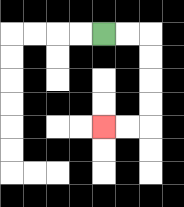{'start': '[4, 1]', 'end': '[4, 5]', 'path_directions': 'R,R,D,D,D,D,L,L', 'path_coordinates': '[[4, 1], [5, 1], [6, 1], [6, 2], [6, 3], [6, 4], [6, 5], [5, 5], [4, 5]]'}